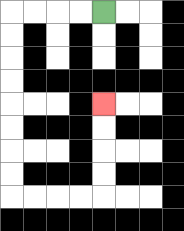{'start': '[4, 0]', 'end': '[4, 4]', 'path_directions': 'L,L,L,L,D,D,D,D,D,D,D,D,R,R,R,R,U,U,U,U', 'path_coordinates': '[[4, 0], [3, 0], [2, 0], [1, 0], [0, 0], [0, 1], [0, 2], [0, 3], [0, 4], [0, 5], [0, 6], [0, 7], [0, 8], [1, 8], [2, 8], [3, 8], [4, 8], [4, 7], [4, 6], [4, 5], [4, 4]]'}